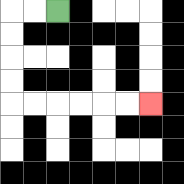{'start': '[2, 0]', 'end': '[6, 4]', 'path_directions': 'L,L,D,D,D,D,R,R,R,R,R,R', 'path_coordinates': '[[2, 0], [1, 0], [0, 0], [0, 1], [0, 2], [0, 3], [0, 4], [1, 4], [2, 4], [3, 4], [4, 4], [5, 4], [6, 4]]'}